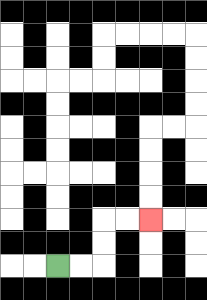{'start': '[2, 11]', 'end': '[6, 9]', 'path_directions': 'R,R,U,U,R,R', 'path_coordinates': '[[2, 11], [3, 11], [4, 11], [4, 10], [4, 9], [5, 9], [6, 9]]'}